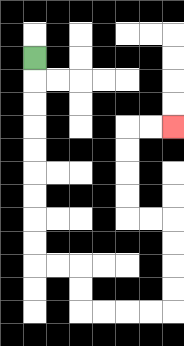{'start': '[1, 2]', 'end': '[7, 5]', 'path_directions': 'D,D,D,D,D,D,D,D,D,R,R,D,D,R,R,R,R,U,U,U,U,L,L,U,U,U,U,R,R', 'path_coordinates': '[[1, 2], [1, 3], [1, 4], [1, 5], [1, 6], [1, 7], [1, 8], [1, 9], [1, 10], [1, 11], [2, 11], [3, 11], [3, 12], [3, 13], [4, 13], [5, 13], [6, 13], [7, 13], [7, 12], [7, 11], [7, 10], [7, 9], [6, 9], [5, 9], [5, 8], [5, 7], [5, 6], [5, 5], [6, 5], [7, 5]]'}